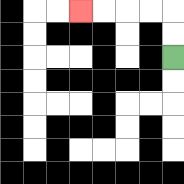{'start': '[7, 2]', 'end': '[3, 0]', 'path_directions': 'U,U,L,L,L,L', 'path_coordinates': '[[7, 2], [7, 1], [7, 0], [6, 0], [5, 0], [4, 0], [3, 0]]'}